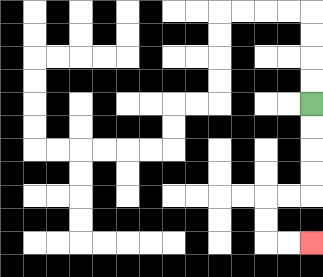{'start': '[13, 4]', 'end': '[13, 10]', 'path_directions': 'D,D,D,D,L,L,D,D,R,R', 'path_coordinates': '[[13, 4], [13, 5], [13, 6], [13, 7], [13, 8], [12, 8], [11, 8], [11, 9], [11, 10], [12, 10], [13, 10]]'}